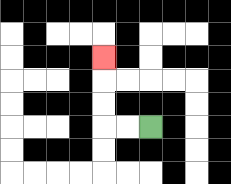{'start': '[6, 5]', 'end': '[4, 2]', 'path_directions': 'L,L,U,U,U', 'path_coordinates': '[[6, 5], [5, 5], [4, 5], [4, 4], [4, 3], [4, 2]]'}